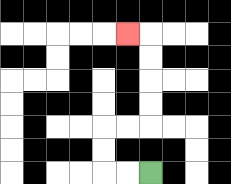{'start': '[6, 7]', 'end': '[5, 1]', 'path_directions': 'L,L,U,U,R,R,U,U,U,U,L', 'path_coordinates': '[[6, 7], [5, 7], [4, 7], [4, 6], [4, 5], [5, 5], [6, 5], [6, 4], [6, 3], [6, 2], [6, 1], [5, 1]]'}